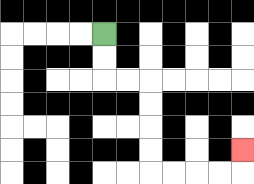{'start': '[4, 1]', 'end': '[10, 6]', 'path_directions': 'D,D,R,R,D,D,D,D,R,R,R,R,U', 'path_coordinates': '[[4, 1], [4, 2], [4, 3], [5, 3], [6, 3], [6, 4], [6, 5], [6, 6], [6, 7], [7, 7], [8, 7], [9, 7], [10, 7], [10, 6]]'}